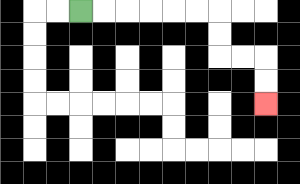{'start': '[3, 0]', 'end': '[11, 4]', 'path_directions': 'R,R,R,R,R,R,D,D,R,R,D,D', 'path_coordinates': '[[3, 0], [4, 0], [5, 0], [6, 0], [7, 0], [8, 0], [9, 0], [9, 1], [9, 2], [10, 2], [11, 2], [11, 3], [11, 4]]'}